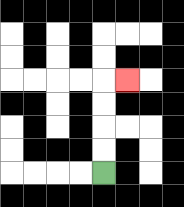{'start': '[4, 7]', 'end': '[5, 3]', 'path_directions': 'U,U,U,U,R', 'path_coordinates': '[[4, 7], [4, 6], [4, 5], [4, 4], [4, 3], [5, 3]]'}